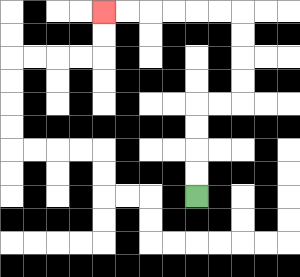{'start': '[8, 8]', 'end': '[4, 0]', 'path_directions': 'U,U,U,U,R,R,U,U,U,U,L,L,L,L,L,L', 'path_coordinates': '[[8, 8], [8, 7], [8, 6], [8, 5], [8, 4], [9, 4], [10, 4], [10, 3], [10, 2], [10, 1], [10, 0], [9, 0], [8, 0], [7, 0], [6, 0], [5, 0], [4, 0]]'}